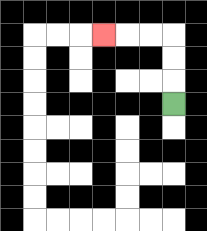{'start': '[7, 4]', 'end': '[4, 1]', 'path_directions': 'U,U,U,L,L,L', 'path_coordinates': '[[7, 4], [7, 3], [7, 2], [7, 1], [6, 1], [5, 1], [4, 1]]'}